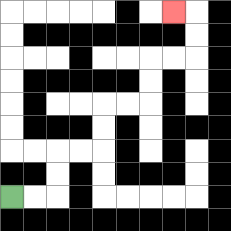{'start': '[0, 8]', 'end': '[7, 0]', 'path_directions': 'R,R,U,U,R,R,U,U,R,R,U,U,R,R,U,U,L', 'path_coordinates': '[[0, 8], [1, 8], [2, 8], [2, 7], [2, 6], [3, 6], [4, 6], [4, 5], [4, 4], [5, 4], [6, 4], [6, 3], [6, 2], [7, 2], [8, 2], [8, 1], [8, 0], [7, 0]]'}